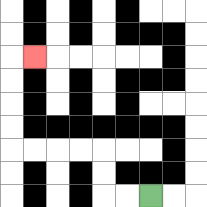{'start': '[6, 8]', 'end': '[1, 2]', 'path_directions': 'L,L,U,U,L,L,L,L,U,U,U,U,R', 'path_coordinates': '[[6, 8], [5, 8], [4, 8], [4, 7], [4, 6], [3, 6], [2, 6], [1, 6], [0, 6], [0, 5], [0, 4], [0, 3], [0, 2], [1, 2]]'}